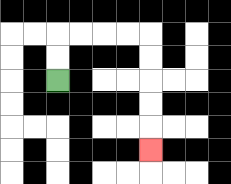{'start': '[2, 3]', 'end': '[6, 6]', 'path_directions': 'U,U,R,R,R,R,D,D,D,D,D', 'path_coordinates': '[[2, 3], [2, 2], [2, 1], [3, 1], [4, 1], [5, 1], [6, 1], [6, 2], [6, 3], [6, 4], [6, 5], [6, 6]]'}